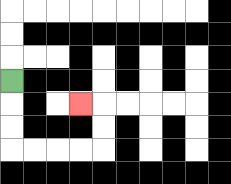{'start': '[0, 3]', 'end': '[3, 4]', 'path_directions': 'D,D,D,R,R,R,R,U,U,L', 'path_coordinates': '[[0, 3], [0, 4], [0, 5], [0, 6], [1, 6], [2, 6], [3, 6], [4, 6], [4, 5], [4, 4], [3, 4]]'}